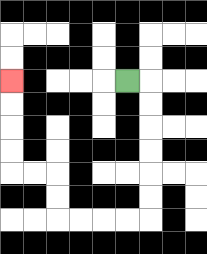{'start': '[5, 3]', 'end': '[0, 3]', 'path_directions': 'R,D,D,D,D,D,D,L,L,L,L,U,U,L,L,U,U,U,U', 'path_coordinates': '[[5, 3], [6, 3], [6, 4], [6, 5], [6, 6], [6, 7], [6, 8], [6, 9], [5, 9], [4, 9], [3, 9], [2, 9], [2, 8], [2, 7], [1, 7], [0, 7], [0, 6], [0, 5], [0, 4], [0, 3]]'}